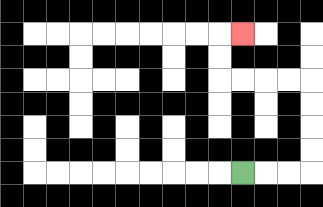{'start': '[10, 7]', 'end': '[10, 1]', 'path_directions': 'R,R,R,U,U,U,U,L,L,L,L,U,U,R', 'path_coordinates': '[[10, 7], [11, 7], [12, 7], [13, 7], [13, 6], [13, 5], [13, 4], [13, 3], [12, 3], [11, 3], [10, 3], [9, 3], [9, 2], [9, 1], [10, 1]]'}